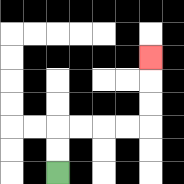{'start': '[2, 7]', 'end': '[6, 2]', 'path_directions': 'U,U,R,R,R,R,U,U,U', 'path_coordinates': '[[2, 7], [2, 6], [2, 5], [3, 5], [4, 5], [5, 5], [6, 5], [6, 4], [6, 3], [6, 2]]'}